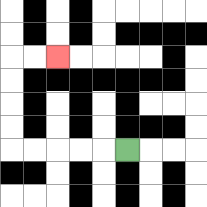{'start': '[5, 6]', 'end': '[2, 2]', 'path_directions': 'L,L,L,L,L,U,U,U,U,R,R', 'path_coordinates': '[[5, 6], [4, 6], [3, 6], [2, 6], [1, 6], [0, 6], [0, 5], [0, 4], [0, 3], [0, 2], [1, 2], [2, 2]]'}